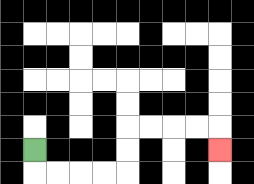{'start': '[1, 6]', 'end': '[9, 6]', 'path_directions': 'D,R,R,R,R,U,U,R,R,R,R,D', 'path_coordinates': '[[1, 6], [1, 7], [2, 7], [3, 7], [4, 7], [5, 7], [5, 6], [5, 5], [6, 5], [7, 5], [8, 5], [9, 5], [9, 6]]'}